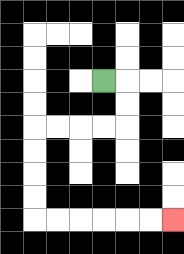{'start': '[4, 3]', 'end': '[7, 9]', 'path_directions': 'R,D,D,L,L,L,L,D,D,D,D,R,R,R,R,R,R', 'path_coordinates': '[[4, 3], [5, 3], [5, 4], [5, 5], [4, 5], [3, 5], [2, 5], [1, 5], [1, 6], [1, 7], [1, 8], [1, 9], [2, 9], [3, 9], [4, 9], [5, 9], [6, 9], [7, 9]]'}